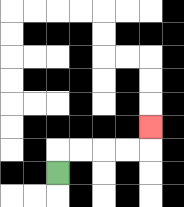{'start': '[2, 7]', 'end': '[6, 5]', 'path_directions': 'U,R,R,R,R,U', 'path_coordinates': '[[2, 7], [2, 6], [3, 6], [4, 6], [5, 6], [6, 6], [6, 5]]'}